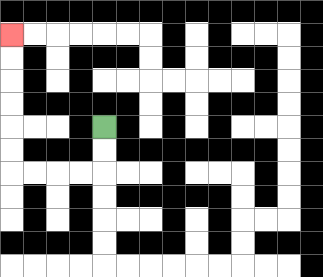{'start': '[4, 5]', 'end': '[0, 1]', 'path_directions': 'D,D,L,L,L,L,U,U,U,U,U,U', 'path_coordinates': '[[4, 5], [4, 6], [4, 7], [3, 7], [2, 7], [1, 7], [0, 7], [0, 6], [0, 5], [0, 4], [0, 3], [0, 2], [0, 1]]'}